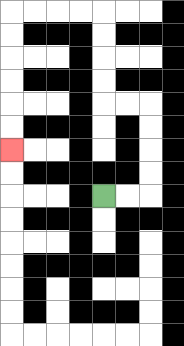{'start': '[4, 8]', 'end': '[0, 6]', 'path_directions': 'R,R,U,U,U,U,L,L,U,U,U,U,L,L,L,L,D,D,D,D,D,D', 'path_coordinates': '[[4, 8], [5, 8], [6, 8], [6, 7], [6, 6], [6, 5], [6, 4], [5, 4], [4, 4], [4, 3], [4, 2], [4, 1], [4, 0], [3, 0], [2, 0], [1, 0], [0, 0], [0, 1], [0, 2], [0, 3], [0, 4], [0, 5], [0, 6]]'}